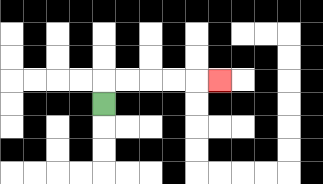{'start': '[4, 4]', 'end': '[9, 3]', 'path_directions': 'U,R,R,R,R,R', 'path_coordinates': '[[4, 4], [4, 3], [5, 3], [6, 3], [7, 3], [8, 3], [9, 3]]'}